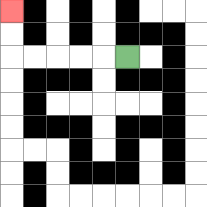{'start': '[5, 2]', 'end': '[0, 0]', 'path_directions': 'L,L,L,L,L,U,U', 'path_coordinates': '[[5, 2], [4, 2], [3, 2], [2, 2], [1, 2], [0, 2], [0, 1], [0, 0]]'}